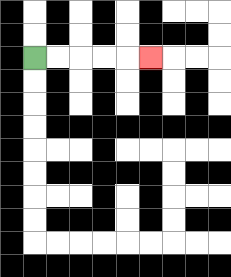{'start': '[1, 2]', 'end': '[6, 2]', 'path_directions': 'R,R,R,R,R', 'path_coordinates': '[[1, 2], [2, 2], [3, 2], [4, 2], [5, 2], [6, 2]]'}